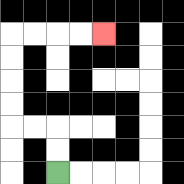{'start': '[2, 7]', 'end': '[4, 1]', 'path_directions': 'U,U,L,L,U,U,U,U,R,R,R,R', 'path_coordinates': '[[2, 7], [2, 6], [2, 5], [1, 5], [0, 5], [0, 4], [0, 3], [0, 2], [0, 1], [1, 1], [2, 1], [3, 1], [4, 1]]'}